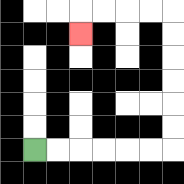{'start': '[1, 6]', 'end': '[3, 1]', 'path_directions': 'R,R,R,R,R,R,U,U,U,U,U,U,L,L,L,L,D', 'path_coordinates': '[[1, 6], [2, 6], [3, 6], [4, 6], [5, 6], [6, 6], [7, 6], [7, 5], [7, 4], [7, 3], [7, 2], [7, 1], [7, 0], [6, 0], [5, 0], [4, 0], [3, 0], [3, 1]]'}